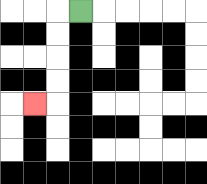{'start': '[3, 0]', 'end': '[1, 4]', 'path_directions': 'L,D,D,D,D,L', 'path_coordinates': '[[3, 0], [2, 0], [2, 1], [2, 2], [2, 3], [2, 4], [1, 4]]'}